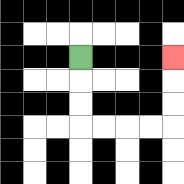{'start': '[3, 2]', 'end': '[7, 2]', 'path_directions': 'D,D,D,R,R,R,R,U,U,U', 'path_coordinates': '[[3, 2], [3, 3], [3, 4], [3, 5], [4, 5], [5, 5], [6, 5], [7, 5], [7, 4], [7, 3], [7, 2]]'}